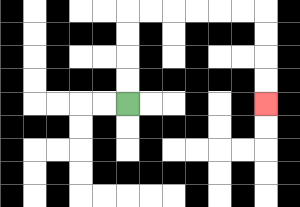{'start': '[5, 4]', 'end': '[11, 4]', 'path_directions': 'U,U,U,U,R,R,R,R,R,R,D,D,D,D', 'path_coordinates': '[[5, 4], [5, 3], [5, 2], [5, 1], [5, 0], [6, 0], [7, 0], [8, 0], [9, 0], [10, 0], [11, 0], [11, 1], [11, 2], [11, 3], [11, 4]]'}